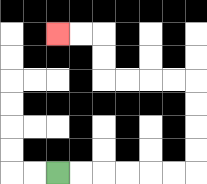{'start': '[2, 7]', 'end': '[2, 1]', 'path_directions': 'R,R,R,R,R,R,U,U,U,U,L,L,L,L,U,U,L,L', 'path_coordinates': '[[2, 7], [3, 7], [4, 7], [5, 7], [6, 7], [7, 7], [8, 7], [8, 6], [8, 5], [8, 4], [8, 3], [7, 3], [6, 3], [5, 3], [4, 3], [4, 2], [4, 1], [3, 1], [2, 1]]'}